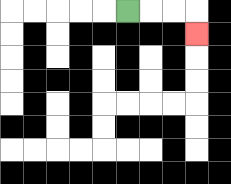{'start': '[5, 0]', 'end': '[8, 1]', 'path_directions': 'R,R,R,D', 'path_coordinates': '[[5, 0], [6, 0], [7, 0], [8, 0], [8, 1]]'}